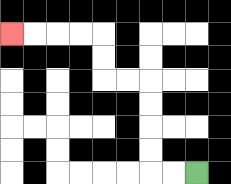{'start': '[8, 7]', 'end': '[0, 1]', 'path_directions': 'L,L,U,U,U,U,L,L,U,U,L,L,L,L', 'path_coordinates': '[[8, 7], [7, 7], [6, 7], [6, 6], [6, 5], [6, 4], [6, 3], [5, 3], [4, 3], [4, 2], [4, 1], [3, 1], [2, 1], [1, 1], [0, 1]]'}